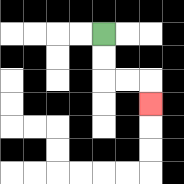{'start': '[4, 1]', 'end': '[6, 4]', 'path_directions': 'D,D,R,R,D', 'path_coordinates': '[[4, 1], [4, 2], [4, 3], [5, 3], [6, 3], [6, 4]]'}